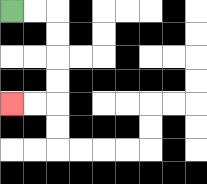{'start': '[0, 0]', 'end': '[0, 4]', 'path_directions': 'R,R,D,D,D,D,L,L', 'path_coordinates': '[[0, 0], [1, 0], [2, 0], [2, 1], [2, 2], [2, 3], [2, 4], [1, 4], [0, 4]]'}